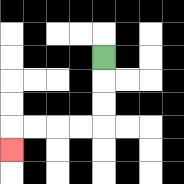{'start': '[4, 2]', 'end': '[0, 6]', 'path_directions': 'D,D,D,L,L,L,L,D', 'path_coordinates': '[[4, 2], [4, 3], [4, 4], [4, 5], [3, 5], [2, 5], [1, 5], [0, 5], [0, 6]]'}